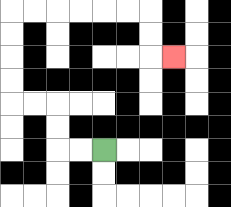{'start': '[4, 6]', 'end': '[7, 2]', 'path_directions': 'L,L,U,U,L,L,U,U,U,U,R,R,R,R,R,R,D,D,R', 'path_coordinates': '[[4, 6], [3, 6], [2, 6], [2, 5], [2, 4], [1, 4], [0, 4], [0, 3], [0, 2], [0, 1], [0, 0], [1, 0], [2, 0], [3, 0], [4, 0], [5, 0], [6, 0], [6, 1], [6, 2], [7, 2]]'}